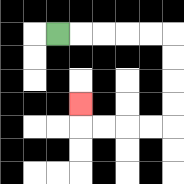{'start': '[2, 1]', 'end': '[3, 4]', 'path_directions': 'R,R,R,R,R,D,D,D,D,L,L,L,L,U', 'path_coordinates': '[[2, 1], [3, 1], [4, 1], [5, 1], [6, 1], [7, 1], [7, 2], [7, 3], [7, 4], [7, 5], [6, 5], [5, 5], [4, 5], [3, 5], [3, 4]]'}